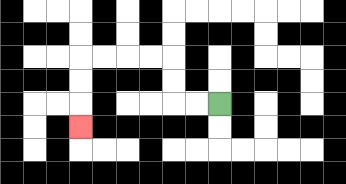{'start': '[9, 4]', 'end': '[3, 5]', 'path_directions': 'L,L,U,U,L,L,L,L,D,D,D', 'path_coordinates': '[[9, 4], [8, 4], [7, 4], [7, 3], [7, 2], [6, 2], [5, 2], [4, 2], [3, 2], [3, 3], [3, 4], [3, 5]]'}